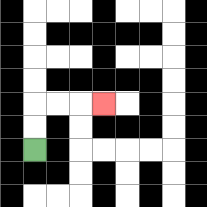{'start': '[1, 6]', 'end': '[4, 4]', 'path_directions': 'U,U,R,R,R', 'path_coordinates': '[[1, 6], [1, 5], [1, 4], [2, 4], [3, 4], [4, 4]]'}